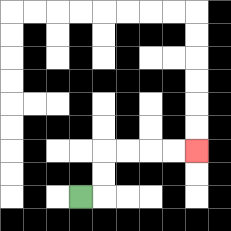{'start': '[3, 8]', 'end': '[8, 6]', 'path_directions': 'R,U,U,R,R,R,R', 'path_coordinates': '[[3, 8], [4, 8], [4, 7], [4, 6], [5, 6], [6, 6], [7, 6], [8, 6]]'}